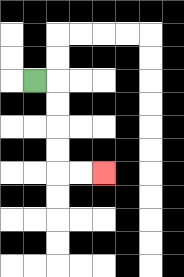{'start': '[1, 3]', 'end': '[4, 7]', 'path_directions': 'R,D,D,D,D,R,R', 'path_coordinates': '[[1, 3], [2, 3], [2, 4], [2, 5], [2, 6], [2, 7], [3, 7], [4, 7]]'}